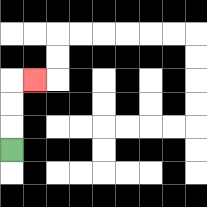{'start': '[0, 6]', 'end': '[1, 3]', 'path_directions': 'U,U,U,R', 'path_coordinates': '[[0, 6], [0, 5], [0, 4], [0, 3], [1, 3]]'}